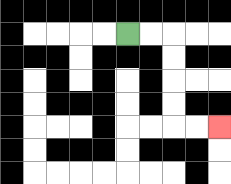{'start': '[5, 1]', 'end': '[9, 5]', 'path_directions': 'R,R,D,D,D,D,R,R', 'path_coordinates': '[[5, 1], [6, 1], [7, 1], [7, 2], [7, 3], [7, 4], [7, 5], [8, 5], [9, 5]]'}